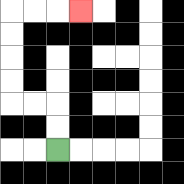{'start': '[2, 6]', 'end': '[3, 0]', 'path_directions': 'U,U,L,L,U,U,U,U,R,R,R', 'path_coordinates': '[[2, 6], [2, 5], [2, 4], [1, 4], [0, 4], [0, 3], [0, 2], [0, 1], [0, 0], [1, 0], [2, 0], [3, 0]]'}